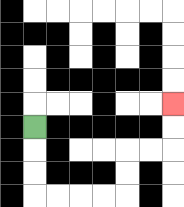{'start': '[1, 5]', 'end': '[7, 4]', 'path_directions': 'D,D,D,R,R,R,R,U,U,R,R,U,U', 'path_coordinates': '[[1, 5], [1, 6], [1, 7], [1, 8], [2, 8], [3, 8], [4, 8], [5, 8], [5, 7], [5, 6], [6, 6], [7, 6], [7, 5], [7, 4]]'}